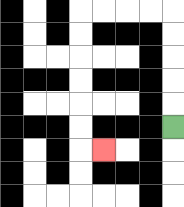{'start': '[7, 5]', 'end': '[4, 6]', 'path_directions': 'U,U,U,U,U,L,L,L,L,D,D,D,D,D,D,R', 'path_coordinates': '[[7, 5], [7, 4], [7, 3], [7, 2], [7, 1], [7, 0], [6, 0], [5, 0], [4, 0], [3, 0], [3, 1], [3, 2], [3, 3], [3, 4], [3, 5], [3, 6], [4, 6]]'}